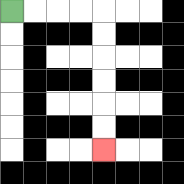{'start': '[0, 0]', 'end': '[4, 6]', 'path_directions': 'R,R,R,R,D,D,D,D,D,D', 'path_coordinates': '[[0, 0], [1, 0], [2, 0], [3, 0], [4, 0], [4, 1], [4, 2], [4, 3], [4, 4], [4, 5], [4, 6]]'}